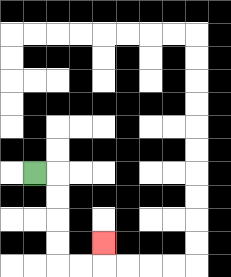{'start': '[1, 7]', 'end': '[4, 10]', 'path_directions': 'R,D,D,D,D,R,R,U', 'path_coordinates': '[[1, 7], [2, 7], [2, 8], [2, 9], [2, 10], [2, 11], [3, 11], [4, 11], [4, 10]]'}